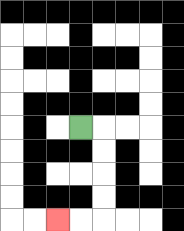{'start': '[3, 5]', 'end': '[2, 9]', 'path_directions': 'R,D,D,D,D,L,L', 'path_coordinates': '[[3, 5], [4, 5], [4, 6], [4, 7], [4, 8], [4, 9], [3, 9], [2, 9]]'}